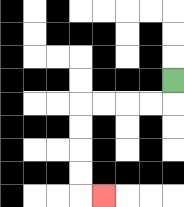{'start': '[7, 3]', 'end': '[4, 8]', 'path_directions': 'D,L,L,L,L,D,D,D,D,R', 'path_coordinates': '[[7, 3], [7, 4], [6, 4], [5, 4], [4, 4], [3, 4], [3, 5], [3, 6], [3, 7], [3, 8], [4, 8]]'}